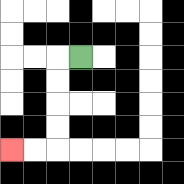{'start': '[3, 2]', 'end': '[0, 6]', 'path_directions': 'L,D,D,D,D,L,L', 'path_coordinates': '[[3, 2], [2, 2], [2, 3], [2, 4], [2, 5], [2, 6], [1, 6], [0, 6]]'}